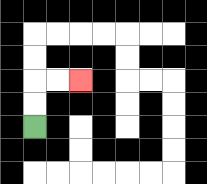{'start': '[1, 5]', 'end': '[3, 3]', 'path_directions': 'U,U,R,R', 'path_coordinates': '[[1, 5], [1, 4], [1, 3], [2, 3], [3, 3]]'}